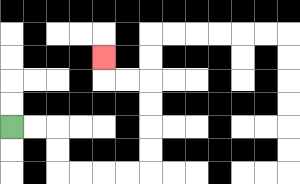{'start': '[0, 5]', 'end': '[4, 2]', 'path_directions': 'R,R,D,D,R,R,R,R,U,U,U,U,L,L,U', 'path_coordinates': '[[0, 5], [1, 5], [2, 5], [2, 6], [2, 7], [3, 7], [4, 7], [5, 7], [6, 7], [6, 6], [6, 5], [6, 4], [6, 3], [5, 3], [4, 3], [4, 2]]'}